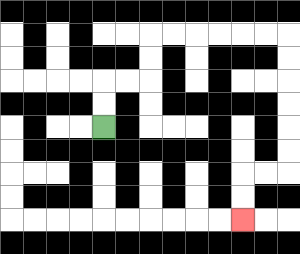{'start': '[4, 5]', 'end': '[10, 9]', 'path_directions': 'U,U,R,R,U,U,R,R,R,R,R,R,D,D,D,D,D,D,L,L,D,D', 'path_coordinates': '[[4, 5], [4, 4], [4, 3], [5, 3], [6, 3], [6, 2], [6, 1], [7, 1], [8, 1], [9, 1], [10, 1], [11, 1], [12, 1], [12, 2], [12, 3], [12, 4], [12, 5], [12, 6], [12, 7], [11, 7], [10, 7], [10, 8], [10, 9]]'}